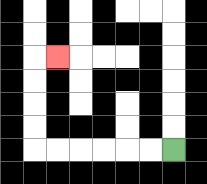{'start': '[7, 6]', 'end': '[2, 2]', 'path_directions': 'L,L,L,L,L,L,U,U,U,U,R', 'path_coordinates': '[[7, 6], [6, 6], [5, 6], [4, 6], [3, 6], [2, 6], [1, 6], [1, 5], [1, 4], [1, 3], [1, 2], [2, 2]]'}